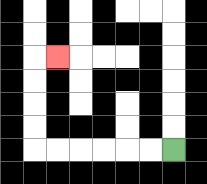{'start': '[7, 6]', 'end': '[2, 2]', 'path_directions': 'L,L,L,L,L,L,U,U,U,U,R', 'path_coordinates': '[[7, 6], [6, 6], [5, 6], [4, 6], [3, 6], [2, 6], [1, 6], [1, 5], [1, 4], [1, 3], [1, 2], [2, 2]]'}